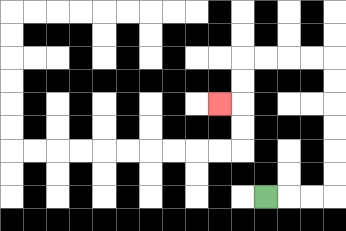{'start': '[11, 8]', 'end': '[9, 4]', 'path_directions': 'R,R,R,U,U,U,U,U,U,L,L,L,L,D,D,L', 'path_coordinates': '[[11, 8], [12, 8], [13, 8], [14, 8], [14, 7], [14, 6], [14, 5], [14, 4], [14, 3], [14, 2], [13, 2], [12, 2], [11, 2], [10, 2], [10, 3], [10, 4], [9, 4]]'}